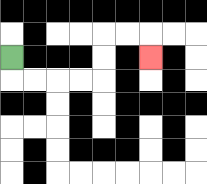{'start': '[0, 2]', 'end': '[6, 2]', 'path_directions': 'D,R,R,R,R,U,U,R,R,D', 'path_coordinates': '[[0, 2], [0, 3], [1, 3], [2, 3], [3, 3], [4, 3], [4, 2], [4, 1], [5, 1], [6, 1], [6, 2]]'}